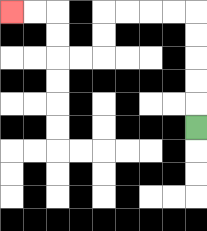{'start': '[8, 5]', 'end': '[0, 0]', 'path_directions': 'U,U,U,U,U,L,L,L,L,D,D,L,L,U,U,L,L', 'path_coordinates': '[[8, 5], [8, 4], [8, 3], [8, 2], [8, 1], [8, 0], [7, 0], [6, 0], [5, 0], [4, 0], [4, 1], [4, 2], [3, 2], [2, 2], [2, 1], [2, 0], [1, 0], [0, 0]]'}